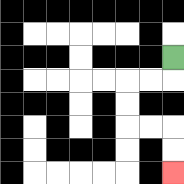{'start': '[7, 2]', 'end': '[7, 7]', 'path_directions': 'D,L,L,D,D,R,R,D,D', 'path_coordinates': '[[7, 2], [7, 3], [6, 3], [5, 3], [5, 4], [5, 5], [6, 5], [7, 5], [7, 6], [7, 7]]'}